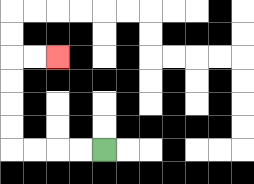{'start': '[4, 6]', 'end': '[2, 2]', 'path_directions': 'L,L,L,L,U,U,U,U,R,R', 'path_coordinates': '[[4, 6], [3, 6], [2, 6], [1, 6], [0, 6], [0, 5], [0, 4], [0, 3], [0, 2], [1, 2], [2, 2]]'}